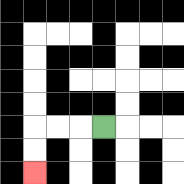{'start': '[4, 5]', 'end': '[1, 7]', 'path_directions': 'L,L,L,D,D', 'path_coordinates': '[[4, 5], [3, 5], [2, 5], [1, 5], [1, 6], [1, 7]]'}